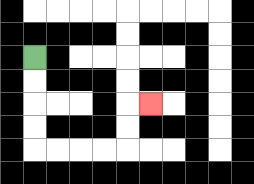{'start': '[1, 2]', 'end': '[6, 4]', 'path_directions': 'D,D,D,D,R,R,R,R,U,U,R', 'path_coordinates': '[[1, 2], [1, 3], [1, 4], [1, 5], [1, 6], [2, 6], [3, 6], [4, 6], [5, 6], [5, 5], [5, 4], [6, 4]]'}